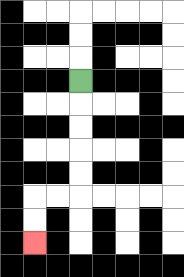{'start': '[3, 3]', 'end': '[1, 10]', 'path_directions': 'D,D,D,D,D,L,L,D,D', 'path_coordinates': '[[3, 3], [3, 4], [3, 5], [3, 6], [3, 7], [3, 8], [2, 8], [1, 8], [1, 9], [1, 10]]'}